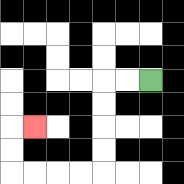{'start': '[6, 3]', 'end': '[1, 5]', 'path_directions': 'L,L,D,D,D,D,L,L,L,L,U,U,R', 'path_coordinates': '[[6, 3], [5, 3], [4, 3], [4, 4], [4, 5], [4, 6], [4, 7], [3, 7], [2, 7], [1, 7], [0, 7], [0, 6], [0, 5], [1, 5]]'}